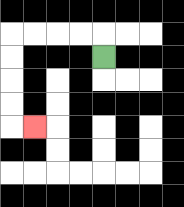{'start': '[4, 2]', 'end': '[1, 5]', 'path_directions': 'U,L,L,L,L,D,D,D,D,R', 'path_coordinates': '[[4, 2], [4, 1], [3, 1], [2, 1], [1, 1], [0, 1], [0, 2], [0, 3], [0, 4], [0, 5], [1, 5]]'}